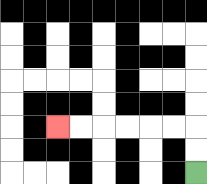{'start': '[8, 7]', 'end': '[2, 5]', 'path_directions': 'U,U,L,L,L,L,L,L', 'path_coordinates': '[[8, 7], [8, 6], [8, 5], [7, 5], [6, 5], [5, 5], [4, 5], [3, 5], [2, 5]]'}